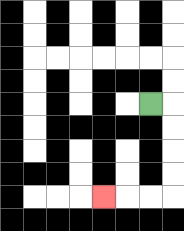{'start': '[6, 4]', 'end': '[4, 8]', 'path_directions': 'R,D,D,D,D,L,L,L', 'path_coordinates': '[[6, 4], [7, 4], [7, 5], [7, 6], [7, 7], [7, 8], [6, 8], [5, 8], [4, 8]]'}